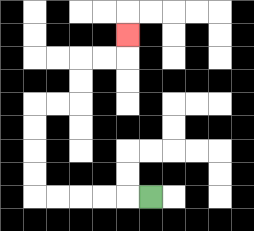{'start': '[6, 8]', 'end': '[5, 1]', 'path_directions': 'L,L,L,L,L,U,U,U,U,R,R,U,U,R,R,U', 'path_coordinates': '[[6, 8], [5, 8], [4, 8], [3, 8], [2, 8], [1, 8], [1, 7], [1, 6], [1, 5], [1, 4], [2, 4], [3, 4], [3, 3], [3, 2], [4, 2], [5, 2], [5, 1]]'}